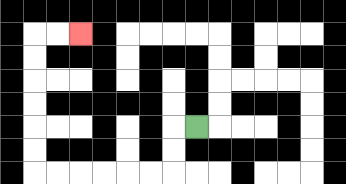{'start': '[8, 5]', 'end': '[3, 1]', 'path_directions': 'L,D,D,L,L,L,L,L,L,U,U,U,U,U,U,R,R', 'path_coordinates': '[[8, 5], [7, 5], [7, 6], [7, 7], [6, 7], [5, 7], [4, 7], [3, 7], [2, 7], [1, 7], [1, 6], [1, 5], [1, 4], [1, 3], [1, 2], [1, 1], [2, 1], [3, 1]]'}